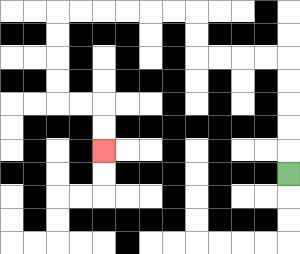{'start': '[12, 7]', 'end': '[4, 6]', 'path_directions': 'U,U,U,U,U,L,L,L,L,U,U,L,L,L,L,L,L,D,D,D,D,R,R,D,D', 'path_coordinates': '[[12, 7], [12, 6], [12, 5], [12, 4], [12, 3], [12, 2], [11, 2], [10, 2], [9, 2], [8, 2], [8, 1], [8, 0], [7, 0], [6, 0], [5, 0], [4, 0], [3, 0], [2, 0], [2, 1], [2, 2], [2, 3], [2, 4], [3, 4], [4, 4], [4, 5], [4, 6]]'}